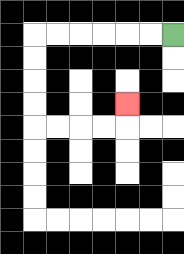{'start': '[7, 1]', 'end': '[5, 4]', 'path_directions': 'L,L,L,L,L,L,D,D,D,D,R,R,R,R,U', 'path_coordinates': '[[7, 1], [6, 1], [5, 1], [4, 1], [3, 1], [2, 1], [1, 1], [1, 2], [1, 3], [1, 4], [1, 5], [2, 5], [3, 5], [4, 5], [5, 5], [5, 4]]'}